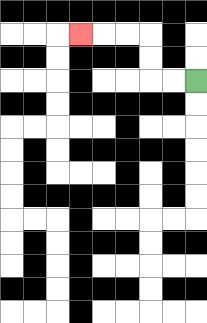{'start': '[8, 3]', 'end': '[3, 1]', 'path_directions': 'L,L,U,U,L,L,L', 'path_coordinates': '[[8, 3], [7, 3], [6, 3], [6, 2], [6, 1], [5, 1], [4, 1], [3, 1]]'}